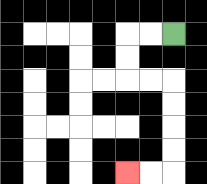{'start': '[7, 1]', 'end': '[5, 7]', 'path_directions': 'L,L,D,D,R,R,D,D,D,D,L,L', 'path_coordinates': '[[7, 1], [6, 1], [5, 1], [5, 2], [5, 3], [6, 3], [7, 3], [7, 4], [7, 5], [7, 6], [7, 7], [6, 7], [5, 7]]'}